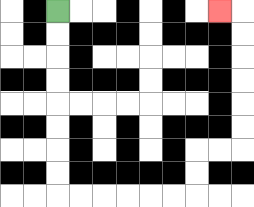{'start': '[2, 0]', 'end': '[9, 0]', 'path_directions': 'D,D,D,D,D,D,D,D,R,R,R,R,R,R,U,U,R,R,U,U,U,U,U,U,L', 'path_coordinates': '[[2, 0], [2, 1], [2, 2], [2, 3], [2, 4], [2, 5], [2, 6], [2, 7], [2, 8], [3, 8], [4, 8], [5, 8], [6, 8], [7, 8], [8, 8], [8, 7], [8, 6], [9, 6], [10, 6], [10, 5], [10, 4], [10, 3], [10, 2], [10, 1], [10, 0], [9, 0]]'}